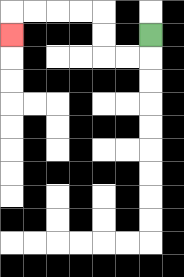{'start': '[6, 1]', 'end': '[0, 1]', 'path_directions': 'D,L,L,U,U,L,L,L,L,D', 'path_coordinates': '[[6, 1], [6, 2], [5, 2], [4, 2], [4, 1], [4, 0], [3, 0], [2, 0], [1, 0], [0, 0], [0, 1]]'}